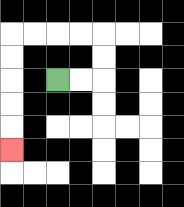{'start': '[2, 3]', 'end': '[0, 6]', 'path_directions': 'R,R,U,U,L,L,L,L,D,D,D,D,D', 'path_coordinates': '[[2, 3], [3, 3], [4, 3], [4, 2], [4, 1], [3, 1], [2, 1], [1, 1], [0, 1], [0, 2], [0, 3], [0, 4], [0, 5], [0, 6]]'}